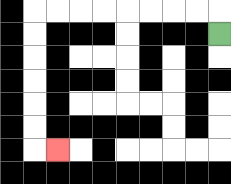{'start': '[9, 1]', 'end': '[2, 6]', 'path_directions': 'U,L,L,L,L,L,L,L,L,D,D,D,D,D,D,R', 'path_coordinates': '[[9, 1], [9, 0], [8, 0], [7, 0], [6, 0], [5, 0], [4, 0], [3, 0], [2, 0], [1, 0], [1, 1], [1, 2], [1, 3], [1, 4], [1, 5], [1, 6], [2, 6]]'}